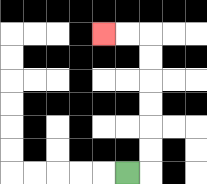{'start': '[5, 7]', 'end': '[4, 1]', 'path_directions': 'R,U,U,U,U,U,U,L,L', 'path_coordinates': '[[5, 7], [6, 7], [6, 6], [6, 5], [6, 4], [6, 3], [6, 2], [6, 1], [5, 1], [4, 1]]'}